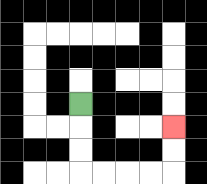{'start': '[3, 4]', 'end': '[7, 5]', 'path_directions': 'D,D,D,R,R,R,R,U,U', 'path_coordinates': '[[3, 4], [3, 5], [3, 6], [3, 7], [4, 7], [5, 7], [6, 7], [7, 7], [7, 6], [7, 5]]'}